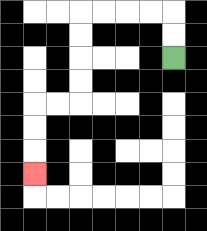{'start': '[7, 2]', 'end': '[1, 7]', 'path_directions': 'U,U,L,L,L,L,D,D,D,D,L,L,D,D,D', 'path_coordinates': '[[7, 2], [7, 1], [7, 0], [6, 0], [5, 0], [4, 0], [3, 0], [3, 1], [3, 2], [3, 3], [3, 4], [2, 4], [1, 4], [1, 5], [1, 6], [1, 7]]'}